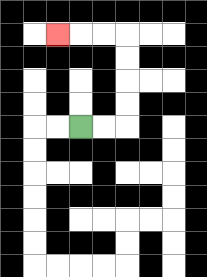{'start': '[3, 5]', 'end': '[2, 1]', 'path_directions': 'R,R,U,U,U,U,L,L,L', 'path_coordinates': '[[3, 5], [4, 5], [5, 5], [5, 4], [5, 3], [5, 2], [5, 1], [4, 1], [3, 1], [2, 1]]'}